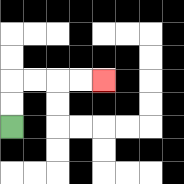{'start': '[0, 5]', 'end': '[4, 3]', 'path_directions': 'U,U,R,R,R,R', 'path_coordinates': '[[0, 5], [0, 4], [0, 3], [1, 3], [2, 3], [3, 3], [4, 3]]'}